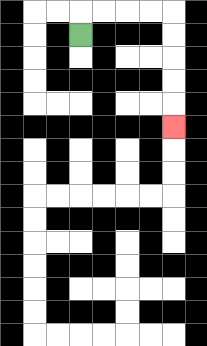{'start': '[3, 1]', 'end': '[7, 5]', 'path_directions': 'U,R,R,R,R,D,D,D,D,D', 'path_coordinates': '[[3, 1], [3, 0], [4, 0], [5, 0], [6, 0], [7, 0], [7, 1], [7, 2], [7, 3], [7, 4], [7, 5]]'}